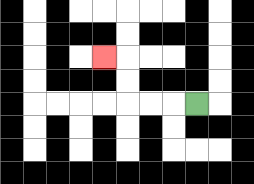{'start': '[8, 4]', 'end': '[4, 2]', 'path_directions': 'L,L,L,U,U,L', 'path_coordinates': '[[8, 4], [7, 4], [6, 4], [5, 4], [5, 3], [5, 2], [4, 2]]'}